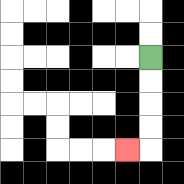{'start': '[6, 2]', 'end': '[5, 6]', 'path_directions': 'D,D,D,D,L', 'path_coordinates': '[[6, 2], [6, 3], [6, 4], [6, 5], [6, 6], [5, 6]]'}